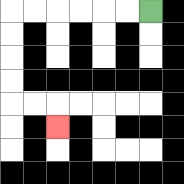{'start': '[6, 0]', 'end': '[2, 5]', 'path_directions': 'L,L,L,L,L,L,D,D,D,D,R,R,D', 'path_coordinates': '[[6, 0], [5, 0], [4, 0], [3, 0], [2, 0], [1, 0], [0, 0], [0, 1], [0, 2], [0, 3], [0, 4], [1, 4], [2, 4], [2, 5]]'}